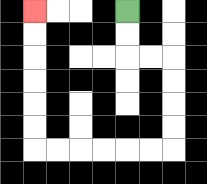{'start': '[5, 0]', 'end': '[1, 0]', 'path_directions': 'D,D,R,R,D,D,D,D,L,L,L,L,L,L,U,U,U,U,U,U', 'path_coordinates': '[[5, 0], [5, 1], [5, 2], [6, 2], [7, 2], [7, 3], [7, 4], [7, 5], [7, 6], [6, 6], [5, 6], [4, 6], [3, 6], [2, 6], [1, 6], [1, 5], [1, 4], [1, 3], [1, 2], [1, 1], [1, 0]]'}